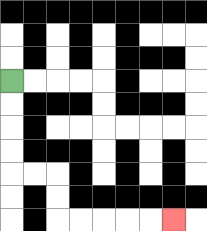{'start': '[0, 3]', 'end': '[7, 9]', 'path_directions': 'D,D,D,D,R,R,D,D,R,R,R,R,R', 'path_coordinates': '[[0, 3], [0, 4], [0, 5], [0, 6], [0, 7], [1, 7], [2, 7], [2, 8], [2, 9], [3, 9], [4, 9], [5, 9], [6, 9], [7, 9]]'}